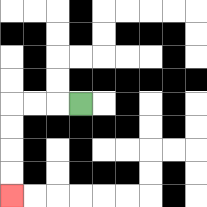{'start': '[3, 4]', 'end': '[0, 8]', 'path_directions': 'L,L,L,D,D,D,D', 'path_coordinates': '[[3, 4], [2, 4], [1, 4], [0, 4], [0, 5], [0, 6], [0, 7], [0, 8]]'}